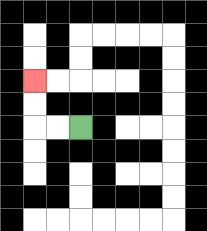{'start': '[3, 5]', 'end': '[1, 3]', 'path_directions': 'L,L,U,U', 'path_coordinates': '[[3, 5], [2, 5], [1, 5], [1, 4], [1, 3]]'}